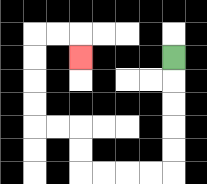{'start': '[7, 2]', 'end': '[3, 2]', 'path_directions': 'D,D,D,D,D,L,L,L,L,U,U,L,L,U,U,U,U,R,R,D', 'path_coordinates': '[[7, 2], [7, 3], [7, 4], [7, 5], [7, 6], [7, 7], [6, 7], [5, 7], [4, 7], [3, 7], [3, 6], [3, 5], [2, 5], [1, 5], [1, 4], [1, 3], [1, 2], [1, 1], [2, 1], [3, 1], [3, 2]]'}